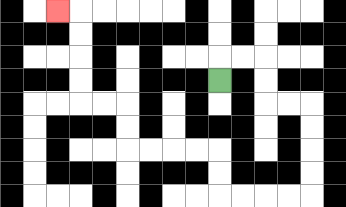{'start': '[9, 3]', 'end': '[2, 0]', 'path_directions': 'U,R,R,D,D,R,R,D,D,D,D,L,L,L,L,U,U,L,L,L,L,U,U,L,L,U,U,U,U,L', 'path_coordinates': '[[9, 3], [9, 2], [10, 2], [11, 2], [11, 3], [11, 4], [12, 4], [13, 4], [13, 5], [13, 6], [13, 7], [13, 8], [12, 8], [11, 8], [10, 8], [9, 8], [9, 7], [9, 6], [8, 6], [7, 6], [6, 6], [5, 6], [5, 5], [5, 4], [4, 4], [3, 4], [3, 3], [3, 2], [3, 1], [3, 0], [2, 0]]'}